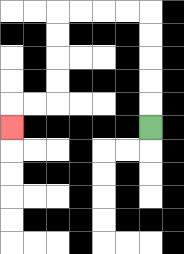{'start': '[6, 5]', 'end': '[0, 5]', 'path_directions': 'U,U,U,U,U,L,L,L,L,D,D,D,D,L,L,D', 'path_coordinates': '[[6, 5], [6, 4], [6, 3], [6, 2], [6, 1], [6, 0], [5, 0], [4, 0], [3, 0], [2, 0], [2, 1], [2, 2], [2, 3], [2, 4], [1, 4], [0, 4], [0, 5]]'}